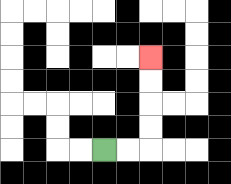{'start': '[4, 6]', 'end': '[6, 2]', 'path_directions': 'R,R,U,U,U,U', 'path_coordinates': '[[4, 6], [5, 6], [6, 6], [6, 5], [6, 4], [6, 3], [6, 2]]'}